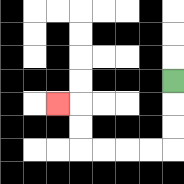{'start': '[7, 3]', 'end': '[2, 4]', 'path_directions': 'D,D,D,L,L,L,L,U,U,L', 'path_coordinates': '[[7, 3], [7, 4], [7, 5], [7, 6], [6, 6], [5, 6], [4, 6], [3, 6], [3, 5], [3, 4], [2, 4]]'}